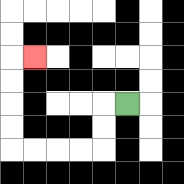{'start': '[5, 4]', 'end': '[1, 2]', 'path_directions': 'L,D,D,L,L,L,L,U,U,U,U,R', 'path_coordinates': '[[5, 4], [4, 4], [4, 5], [4, 6], [3, 6], [2, 6], [1, 6], [0, 6], [0, 5], [0, 4], [0, 3], [0, 2], [1, 2]]'}